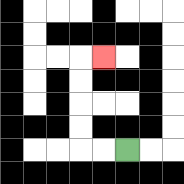{'start': '[5, 6]', 'end': '[4, 2]', 'path_directions': 'L,L,U,U,U,U,R', 'path_coordinates': '[[5, 6], [4, 6], [3, 6], [3, 5], [3, 4], [3, 3], [3, 2], [4, 2]]'}